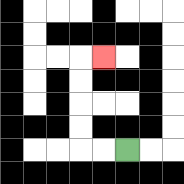{'start': '[5, 6]', 'end': '[4, 2]', 'path_directions': 'L,L,U,U,U,U,R', 'path_coordinates': '[[5, 6], [4, 6], [3, 6], [3, 5], [3, 4], [3, 3], [3, 2], [4, 2]]'}